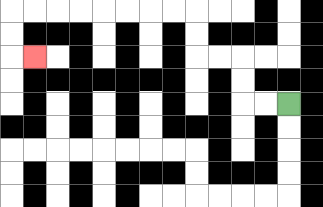{'start': '[12, 4]', 'end': '[1, 2]', 'path_directions': 'L,L,U,U,L,L,U,U,L,L,L,L,L,L,L,L,D,D,R', 'path_coordinates': '[[12, 4], [11, 4], [10, 4], [10, 3], [10, 2], [9, 2], [8, 2], [8, 1], [8, 0], [7, 0], [6, 0], [5, 0], [4, 0], [3, 0], [2, 0], [1, 0], [0, 0], [0, 1], [0, 2], [1, 2]]'}